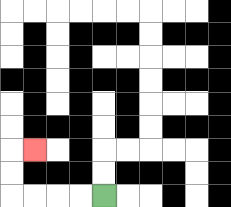{'start': '[4, 8]', 'end': '[1, 6]', 'path_directions': 'L,L,L,L,U,U,R', 'path_coordinates': '[[4, 8], [3, 8], [2, 8], [1, 8], [0, 8], [0, 7], [0, 6], [1, 6]]'}